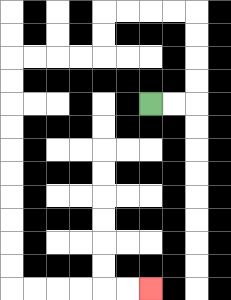{'start': '[6, 4]', 'end': '[6, 12]', 'path_directions': 'R,R,U,U,U,U,L,L,L,L,D,D,L,L,L,L,D,D,D,D,D,D,D,D,D,D,R,R,R,R,R,R', 'path_coordinates': '[[6, 4], [7, 4], [8, 4], [8, 3], [8, 2], [8, 1], [8, 0], [7, 0], [6, 0], [5, 0], [4, 0], [4, 1], [4, 2], [3, 2], [2, 2], [1, 2], [0, 2], [0, 3], [0, 4], [0, 5], [0, 6], [0, 7], [0, 8], [0, 9], [0, 10], [0, 11], [0, 12], [1, 12], [2, 12], [3, 12], [4, 12], [5, 12], [6, 12]]'}